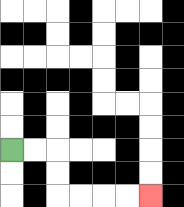{'start': '[0, 6]', 'end': '[6, 8]', 'path_directions': 'R,R,D,D,R,R,R,R', 'path_coordinates': '[[0, 6], [1, 6], [2, 6], [2, 7], [2, 8], [3, 8], [4, 8], [5, 8], [6, 8]]'}